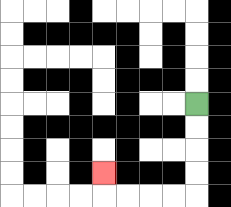{'start': '[8, 4]', 'end': '[4, 7]', 'path_directions': 'D,D,D,D,L,L,L,L,U', 'path_coordinates': '[[8, 4], [8, 5], [8, 6], [8, 7], [8, 8], [7, 8], [6, 8], [5, 8], [4, 8], [4, 7]]'}